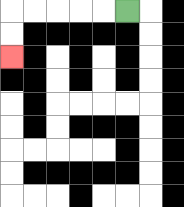{'start': '[5, 0]', 'end': '[0, 2]', 'path_directions': 'L,L,L,L,L,D,D', 'path_coordinates': '[[5, 0], [4, 0], [3, 0], [2, 0], [1, 0], [0, 0], [0, 1], [0, 2]]'}